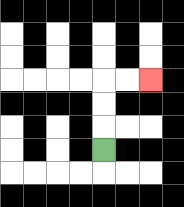{'start': '[4, 6]', 'end': '[6, 3]', 'path_directions': 'U,U,U,R,R', 'path_coordinates': '[[4, 6], [4, 5], [4, 4], [4, 3], [5, 3], [6, 3]]'}